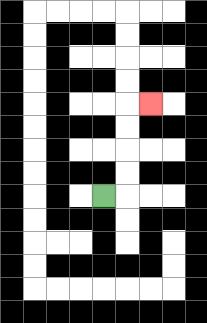{'start': '[4, 8]', 'end': '[6, 4]', 'path_directions': 'R,U,U,U,U,R', 'path_coordinates': '[[4, 8], [5, 8], [5, 7], [5, 6], [5, 5], [5, 4], [6, 4]]'}